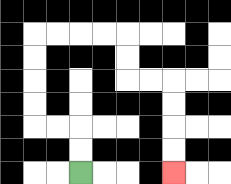{'start': '[3, 7]', 'end': '[7, 7]', 'path_directions': 'U,U,L,L,U,U,U,U,R,R,R,R,D,D,R,R,D,D,D,D', 'path_coordinates': '[[3, 7], [3, 6], [3, 5], [2, 5], [1, 5], [1, 4], [1, 3], [1, 2], [1, 1], [2, 1], [3, 1], [4, 1], [5, 1], [5, 2], [5, 3], [6, 3], [7, 3], [7, 4], [7, 5], [7, 6], [7, 7]]'}